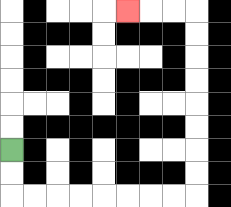{'start': '[0, 6]', 'end': '[5, 0]', 'path_directions': 'D,D,R,R,R,R,R,R,R,R,U,U,U,U,U,U,U,U,L,L,L', 'path_coordinates': '[[0, 6], [0, 7], [0, 8], [1, 8], [2, 8], [3, 8], [4, 8], [5, 8], [6, 8], [7, 8], [8, 8], [8, 7], [8, 6], [8, 5], [8, 4], [8, 3], [8, 2], [8, 1], [8, 0], [7, 0], [6, 0], [5, 0]]'}